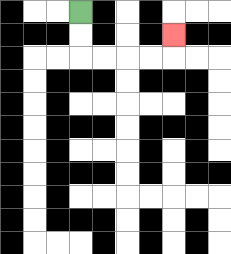{'start': '[3, 0]', 'end': '[7, 1]', 'path_directions': 'D,D,R,R,R,R,U', 'path_coordinates': '[[3, 0], [3, 1], [3, 2], [4, 2], [5, 2], [6, 2], [7, 2], [7, 1]]'}